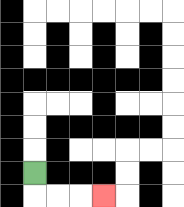{'start': '[1, 7]', 'end': '[4, 8]', 'path_directions': 'D,R,R,R', 'path_coordinates': '[[1, 7], [1, 8], [2, 8], [3, 8], [4, 8]]'}